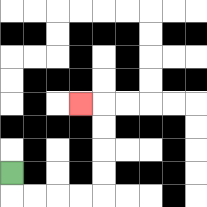{'start': '[0, 7]', 'end': '[3, 4]', 'path_directions': 'D,R,R,R,R,U,U,U,U,L', 'path_coordinates': '[[0, 7], [0, 8], [1, 8], [2, 8], [3, 8], [4, 8], [4, 7], [4, 6], [4, 5], [4, 4], [3, 4]]'}